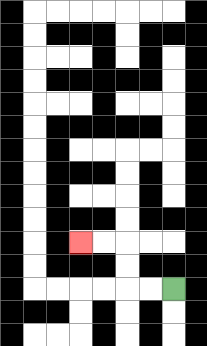{'start': '[7, 12]', 'end': '[3, 10]', 'path_directions': 'L,L,U,U,L,L', 'path_coordinates': '[[7, 12], [6, 12], [5, 12], [5, 11], [5, 10], [4, 10], [3, 10]]'}